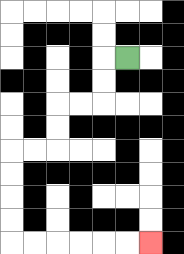{'start': '[5, 2]', 'end': '[6, 10]', 'path_directions': 'L,D,D,L,L,D,D,L,L,D,D,D,D,R,R,R,R,R,R', 'path_coordinates': '[[5, 2], [4, 2], [4, 3], [4, 4], [3, 4], [2, 4], [2, 5], [2, 6], [1, 6], [0, 6], [0, 7], [0, 8], [0, 9], [0, 10], [1, 10], [2, 10], [3, 10], [4, 10], [5, 10], [6, 10]]'}